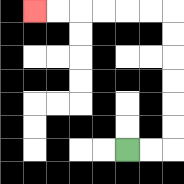{'start': '[5, 6]', 'end': '[1, 0]', 'path_directions': 'R,R,U,U,U,U,U,U,L,L,L,L,L,L', 'path_coordinates': '[[5, 6], [6, 6], [7, 6], [7, 5], [7, 4], [7, 3], [7, 2], [7, 1], [7, 0], [6, 0], [5, 0], [4, 0], [3, 0], [2, 0], [1, 0]]'}